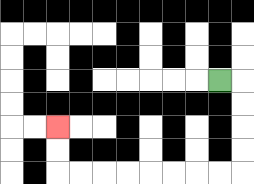{'start': '[9, 3]', 'end': '[2, 5]', 'path_directions': 'R,D,D,D,D,L,L,L,L,L,L,L,L,U,U', 'path_coordinates': '[[9, 3], [10, 3], [10, 4], [10, 5], [10, 6], [10, 7], [9, 7], [8, 7], [7, 7], [6, 7], [5, 7], [4, 7], [3, 7], [2, 7], [2, 6], [2, 5]]'}